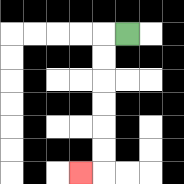{'start': '[5, 1]', 'end': '[3, 7]', 'path_directions': 'L,D,D,D,D,D,D,L', 'path_coordinates': '[[5, 1], [4, 1], [4, 2], [4, 3], [4, 4], [4, 5], [4, 6], [4, 7], [3, 7]]'}